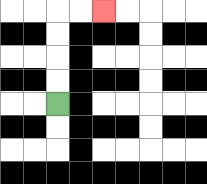{'start': '[2, 4]', 'end': '[4, 0]', 'path_directions': 'U,U,U,U,R,R', 'path_coordinates': '[[2, 4], [2, 3], [2, 2], [2, 1], [2, 0], [3, 0], [4, 0]]'}